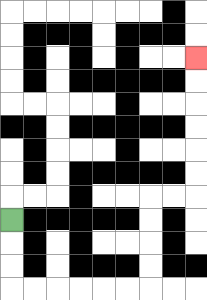{'start': '[0, 9]', 'end': '[8, 2]', 'path_directions': 'D,D,D,R,R,R,R,R,R,U,U,U,U,R,R,U,U,U,U,U,U', 'path_coordinates': '[[0, 9], [0, 10], [0, 11], [0, 12], [1, 12], [2, 12], [3, 12], [4, 12], [5, 12], [6, 12], [6, 11], [6, 10], [6, 9], [6, 8], [7, 8], [8, 8], [8, 7], [8, 6], [8, 5], [8, 4], [8, 3], [8, 2]]'}